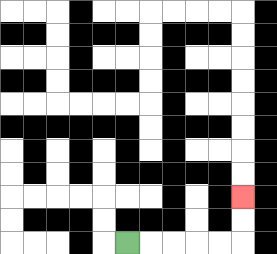{'start': '[5, 10]', 'end': '[10, 8]', 'path_directions': 'R,R,R,R,R,U,U', 'path_coordinates': '[[5, 10], [6, 10], [7, 10], [8, 10], [9, 10], [10, 10], [10, 9], [10, 8]]'}